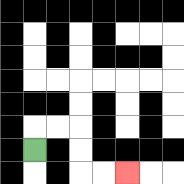{'start': '[1, 6]', 'end': '[5, 7]', 'path_directions': 'U,R,R,D,D,R,R', 'path_coordinates': '[[1, 6], [1, 5], [2, 5], [3, 5], [3, 6], [3, 7], [4, 7], [5, 7]]'}